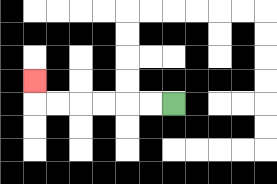{'start': '[7, 4]', 'end': '[1, 3]', 'path_directions': 'L,L,L,L,L,L,U', 'path_coordinates': '[[7, 4], [6, 4], [5, 4], [4, 4], [3, 4], [2, 4], [1, 4], [1, 3]]'}